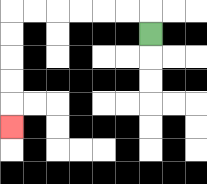{'start': '[6, 1]', 'end': '[0, 5]', 'path_directions': 'U,L,L,L,L,L,L,D,D,D,D,D', 'path_coordinates': '[[6, 1], [6, 0], [5, 0], [4, 0], [3, 0], [2, 0], [1, 0], [0, 0], [0, 1], [0, 2], [0, 3], [0, 4], [0, 5]]'}